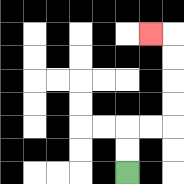{'start': '[5, 7]', 'end': '[6, 1]', 'path_directions': 'U,U,R,R,U,U,U,U,L', 'path_coordinates': '[[5, 7], [5, 6], [5, 5], [6, 5], [7, 5], [7, 4], [7, 3], [7, 2], [7, 1], [6, 1]]'}